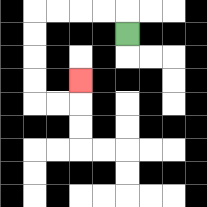{'start': '[5, 1]', 'end': '[3, 3]', 'path_directions': 'U,L,L,L,L,D,D,D,D,R,R,U', 'path_coordinates': '[[5, 1], [5, 0], [4, 0], [3, 0], [2, 0], [1, 0], [1, 1], [1, 2], [1, 3], [1, 4], [2, 4], [3, 4], [3, 3]]'}